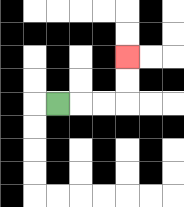{'start': '[2, 4]', 'end': '[5, 2]', 'path_directions': 'R,R,R,U,U', 'path_coordinates': '[[2, 4], [3, 4], [4, 4], [5, 4], [5, 3], [5, 2]]'}